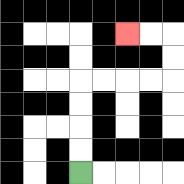{'start': '[3, 7]', 'end': '[5, 1]', 'path_directions': 'U,U,U,U,R,R,R,R,U,U,L,L', 'path_coordinates': '[[3, 7], [3, 6], [3, 5], [3, 4], [3, 3], [4, 3], [5, 3], [6, 3], [7, 3], [7, 2], [7, 1], [6, 1], [5, 1]]'}